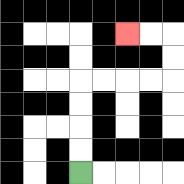{'start': '[3, 7]', 'end': '[5, 1]', 'path_directions': 'U,U,U,U,R,R,R,R,U,U,L,L', 'path_coordinates': '[[3, 7], [3, 6], [3, 5], [3, 4], [3, 3], [4, 3], [5, 3], [6, 3], [7, 3], [7, 2], [7, 1], [6, 1], [5, 1]]'}